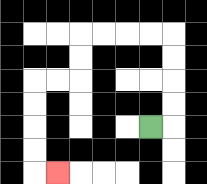{'start': '[6, 5]', 'end': '[2, 7]', 'path_directions': 'R,U,U,U,U,L,L,L,L,D,D,L,L,D,D,D,D,R', 'path_coordinates': '[[6, 5], [7, 5], [7, 4], [7, 3], [7, 2], [7, 1], [6, 1], [5, 1], [4, 1], [3, 1], [3, 2], [3, 3], [2, 3], [1, 3], [1, 4], [1, 5], [1, 6], [1, 7], [2, 7]]'}